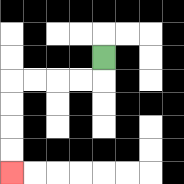{'start': '[4, 2]', 'end': '[0, 7]', 'path_directions': 'D,L,L,L,L,D,D,D,D', 'path_coordinates': '[[4, 2], [4, 3], [3, 3], [2, 3], [1, 3], [0, 3], [0, 4], [0, 5], [0, 6], [0, 7]]'}